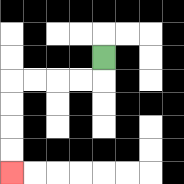{'start': '[4, 2]', 'end': '[0, 7]', 'path_directions': 'D,L,L,L,L,D,D,D,D', 'path_coordinates': '[[4, 2], [4, 3], [3, 3], [2, 3], [1, 3], [0, 3], [0, 4], [0, 5], [0, 6], [0, 7]]'}